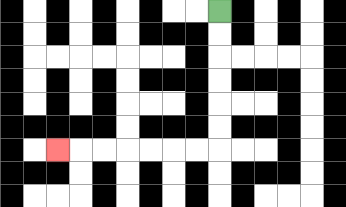{'start': '[9, 0]', 'end': '[2, 6]', 'path_directions': 'D,D,D,D,D,D,L,L,L,L,L,L,L', 'path_coordinates': '[[9, 0], [9, 1], [9, 2], [9, 3], [9, 4], [9, 5], [9, 6], [8, 6], [7, 6], [6, 6], [5, 6], [4, 6], [3, 6], [2, 6]]'}